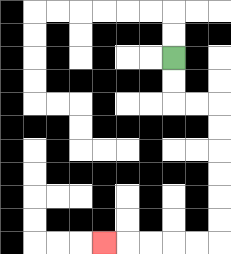{'start': '[7, 2]', 'end': '[4, 10]', 'path_directions': 'D,D,R,R,D,D,D,D,D,D,L,L,L,L,L', 'path_coordinates': '[[7, 2], [7, 3], [7, 4], [8, 4], [9, 4], [9, 5], [9, 6], [9, 7], [9, 8], [9, 9], [9, 10], [8, 10], [7, 10], [6, 10], [5, 10], [4, 10]]'}